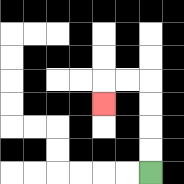{'start': '[6, 7]', 'end': '[4, 4]', 'path_directions': 'U,U,U,U,L,L,D', 'path_coordinates': '[[6, 7], [6, 6], [6, 5], [6, 4], [6, 3], [5, 3], [4, 3], [4, 4]]'}